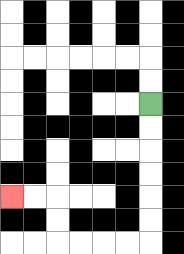{'start': '[6, 4]', 'end': '[0, 8]', 'path_directions': 'D,D,D,D,D,D,L,L,L,L,U,U,L,L', 'path_coordinates': '[[6, 4], [6, 5], [6, 6], [6, 7], [6, 8], [6, 9], [6, 10], [5, 10], [4, 10], [3, 10], [2, 10], [2, 9], [2, 8], [1, 8], [0, 8]]'}